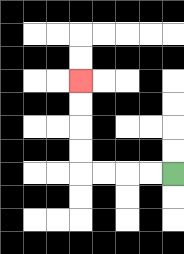{'start': '[7, 7]', 'end': '[3, 3]', 'path_directions': 'L,L,L,L,U,U,U,U', 'path_coordinates': '[[7, 7], [6, 7], [5, 7], [4, 7], [3, 7], [3, 6], [3, 5], [3, 4], [3, 3]]'}